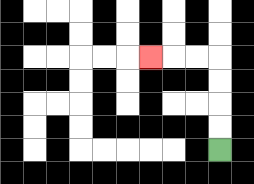{'start': '[9, 6]', 'end': '[6, 2]', 'path_directions': 'U,U,U,U,L,L,L', 'path_coordinates': '[[9, 6], [9, 5], [9, 4], [9, 3], [9, 2], [8, 2], [7, 2], [6, 2]]'}